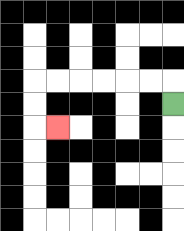{'start': '[7, 4]', 'end': '[2, 5]', 'path_directions': 'U,L,L,L,L,L,L,D,D,R', 'path_coordinates': '[[7, 4], [7, 3], [6, 3], [5, 3], [4, 3], [3, 3], [2, 3], [1, 3], [1, 4], [1, 5], [2, 5]]'}